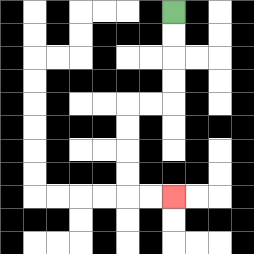{'start': '[7, 0]', 'end': '[7, 8]', 'path_directions': 'D,D,D,D,L,L,D,D,D,D,R,R', 'path_coordinates': '[[7, 0], [7, 1], [7, 2], [7, 3], [7, 4], [6, 4], [5, 4], [5, 5], [5, 6], [5, 7], [5, 8], [6, 8], [7, 8]]'}